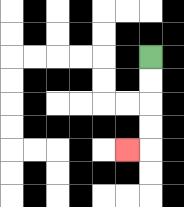{'start': '[6, 2]', 'end': '[5, 6]', 'path_directions': 'D,D,D,D,L', 'path_coordinates': '[[6, 2], [6, 3], [6, 4], [6, 5], [6, 6], [5, 6]]'}